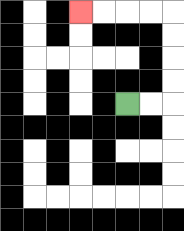{'start': '[5, 4]', 'end': '[3, 0]', 'path_directions': 'R,R,U,U,U,U,L,L,L,L', 'path_coordinates': '[[5, 4], [6, 4], [7, 4], [7, 3], [7, 2], [7, 1], [7, 0], [6, 0], [5, 0], [4, 0], [3, 0]]'}